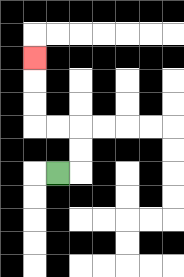{'start': '[2, 7]', 'end': '[1, 2]', 'path_directions': 'R,U,U,L,L,U,U,U', 'path_coordinates': '[[2, 7], [3, 7], [3, 6], [3, 5], [2, 5], [1, 5], [1, 4], [1, 3], [1, 2]]'}